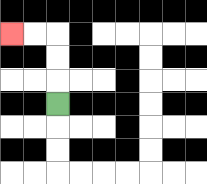{'start': '[2, 4]', 'end': '[0, 1]', 'path_directions': 'U,U,U,L,L', 'path_coordinates': '[[2, 4], [2, 3], [2, 2], [2, 1], [1, 1], [0, 1]]'}